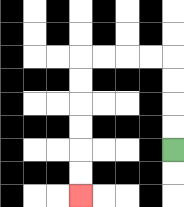{'start': '[7, 6]', 'end': '[3, 8]', 'path_directions': 'U,U,U,U,L,L,L,L,D,D,D,D,D,D', 'path_coordinates': '[[7, 6], [7, 5], [7, 4], [7, 3], [7, 2], [6, 2], [5, 2], [4, 2], [3, 2], [3, 3], [3, 4], [3, 5], [3, 6], [3, 7], [3, 8]]'}